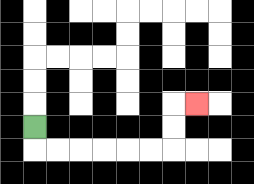{'start': '[1, 5]', 'end': '[8, 4]', 'path_directions': 'D,R,R,R,R,R,R,U,U,R', 'path_coordinates': '[[1, 5], [1, 6], [2, 6], [3, 6], [4, 6], [5, 6], [6, 6], [7, 6], [7, 5], [7, 4], [8, 4]]'}